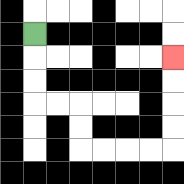{'start': '[1, 1]', 'end': '[7, 2]', 'path_directions': 'D,D,D,R,R,D,D,R,R,R,R,U,U,U,U', 'path_coordinates': '[[1, 1], [1, 2], [1, 3], [1, 4], [2, 4], [3, 4], [3, 5], [3, 6], [4, 6], [5, 6], [6, 6], [7, 6], [7, 5], [7, 4], [7, 3], [7, 2]]'}